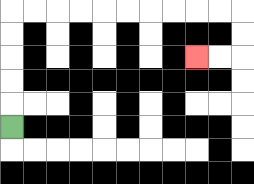{'start': '[0, 5]', 'end': '[8, 2]', 'path_directions': 'U,U,U,U,U,R,R,R,R,R,R,R,R,R,R,D,D,L,L', 'path_coordinates': '[[0, 5], [0, 4], [0, 3], [0, 2], [0, 1], [0, 0], [1, 0], [2, 0], [3, 0], [4, 0], [5, 0], [6, 0], [7, 0], [8, 0], [9, 0], [10, 0], [10, 1], [10, 2], [9, 2], [8, 2]]'}